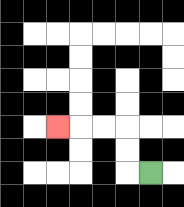{'start': '[6, 7]', 'end': '[2, 5]', 'path_directions': 'L,U,U,L,L,L', 'path_coordinates': '[[6, 7], [5, 7], [5, 6], [5, 5], [4, 5], [3, 5], [2, 5]]'}